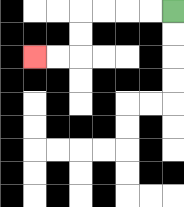{'start': '[7, 0]', 'end': '[1, 2]', 'path_directions': 'L,L,L,L,D,D,L,L', 'path_coordinates': '[[7, 0], [6, 0], [5, 0], [4, 0], [3, 0], [3, 1], [3, 2], [2, 2], [1, 2]]'}